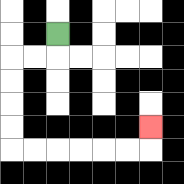{'start': '[2, 1]', 'end': '[6, 5]', 'path_directions': 'D,L,L,D,D,D,D,R,R,R,R,R,R,U', 'path_coordinates': '[[2, 1], [2, 2], [1, 2], [0, 2], [0, 3], [0, 4], [0, 5], [0, 6], [1, 6], [2, 6], [3, 6], [4, 6], [5, 6], [6, 6], [6, 5]]'}